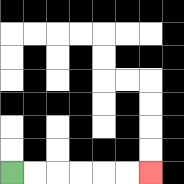{'start': '[0, 7]', 'end': '[6, 7]', 'path_directions': 'R,R,R,R,R,R', 'path_coordinates': '[[0, 7], [1, 7], [2, 7], [3, 7], [4, 7], [5, 7], [6, 7]]'}